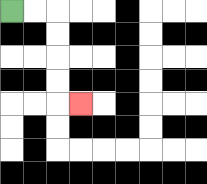{'start': '[0, 0]', 'end': '[3, 4]', 'path_directions': 'R,R,D,D,D,D,R', 'path_coordinates': '[[0, 0], [1, 0], [2, 0], [2, 1], [2, 2], [2, 3], [2, 4], [3, 4]]'}